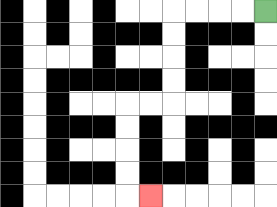{'start': '[11, 0]', 'end': '[6, 8]', 'path_directions': 'L,L,L,L,D,D,D,D,L,L,D,D,D,D,R', 'path_coordinates': '[[11, 0], [10, 0], [9, 0], [8, 0], [7, 0], [7, 1], [7, 2], [7, 3], [7, 4], [6, 4], [5, 4], [5, 5], [5, 6], [5, 7], [5, 8], [6, 8]]'}